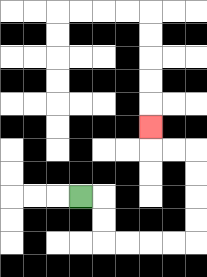{'start': '[3, 8]', 'end': '[6, 5]', 'path_directions': 'R,D,D,R,R,R,R,U,U,U,U,L,L,U', 'path_coordinates': '[[3, 8], [4, 8], [4, 9], [4, 10], [5, 10], [6, 10], [7, 10], [8, 10], [8, 9], [8, 8], [8, 7], [8, 6], [7, 6], [6, 6], [6, 5]]'}